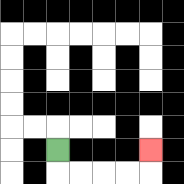{'start': '[2, 6]', 'end': '[6, 6]', 'path_directions': 'D,R,R,R,R,U', 'path_coordinates': '[[2, 6], [2, 7], [3, 7], [4, 7], [5, 7], [6, 7], [6, 6]]'}